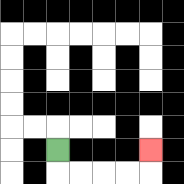{'start': '[2, 6]', 'end': '[6, 6]', 'path_directions': 'D,R,R,R,R,U', 'path_coordinates': '[[2, 6], [2, 7], [3, 7], [4, 7], [5, 7], [6, 7], [6, 6]]'}